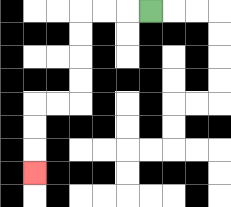{'start': '[6, 0]', 'end': '[1, 7]', 'path_directions': 'L,L,L,D,D,D,D,L,L,D,D,D', 'path_coordinates': '[[6, 0], [5, 0], [4, 0], [3, 0], [3, 1], [3, 2], [3, 3], [3, 4], [2, 4], [1, 4], [1, 5], [1, 6], [1, 7]]'}